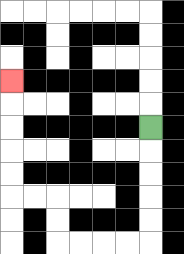{'start': '[6, 5]', 'end': '[0, 3]', 'path_directions': 'D,D,D,D,D,L,L,L,L,U,U,L,L,U,U,U,U,U', 'path_coordinates': '[[6, 5], [6, 6], [6, 7], [6, 8], [6, 9], [6, 10], [5, 10], [4, 10], [3, 10], [2, 10], [2, 9], [2, 8], [1, 8], [0, 8], [0, 7], [0, 6], [0, 5], [0, 4], [0, 3]]'}